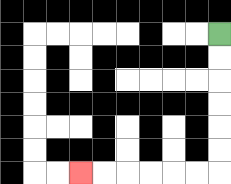{'start': '[9, 1]', 'end': '[3, 7]', 'path_directions': 'D,D,D,D,D,D,L,L,L,L,L,L', 'path_coordinates': '[[9, 1], [9, 2], [9, 3], [9, 4], [9, 5], [9, 6], [9, 7], [8, 7], [7, 7], [6, 7], [5, 7], [4, 7], [3, 7]]'}